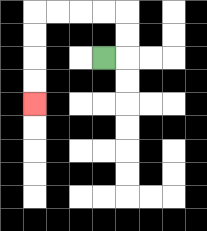{'start': '[4, 2]', 'end': '[1, 4]', 'path_directions': 'R,U,U,L,L,L,L,D,D,D,D', 'path_coordinates': '[[4, 2], [5, 2], [5, 1], [5, 0], [4, 0], [3, 0], [2, 0], [1, 0], [1, 1], [1, 2], [1, 3], [1, 4]]'}